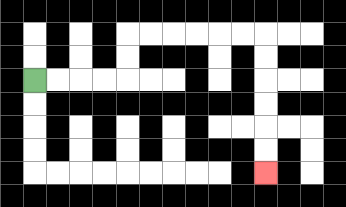{'start': '[1, 3]', 'end': '[11, 7]', 'path_directions': 'R,R,R,R,U,U,R,R,R,R,R,R,D,D,D,D,D,D', 'path_coordinates': '[[1, 3], [2, 3], [3, 3], [4, 3], [5, 3], [5, 2], [5, 1], [6, 1], [7, 1], [8, 1], [9, 1], [10, 1], [11, 1], [11, 2], [11, 3], [11, 4], [11, 5], [11, 6], [11, 7]]'}